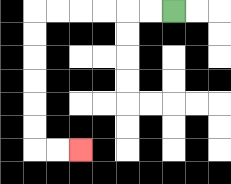{'start': '[7, 0]', 'end': '[3, 6]', 'path_directions': 'L,L,L,L,L,L,D,D,D,D,D,D,R,R', 'path_coordinates': '[[7, 0], [6, 0], [5, 0], [4, 0], [3, 0], [2, 0], [1, 0], [1, 1], [1, 2], [1, 3], [1, 4], [1, 5], [1, 6], [2, 6], [3, 6]]'}